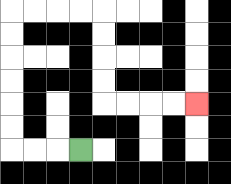{'start': '[3, 6]', 'end': '[8, 4]', 'path_directions': 'L,L,L,U,U,U,U,U,U,R,R,R,R,D,D,D,D,R,R,R,R', 'path_coordinates': '[[3, 6], [2, 6], [1, 6], [0, 6], [0, 5], [0, 4], [0, 3], [0, 2], [0, 1], [0, 0], [1, 0], [2, 0], [3, 0], [4, 0], [4, 1], [4, 2], [4, 3], [4, 4], [5, 4], [6, 4], [7, 4], [8, 4]]'}